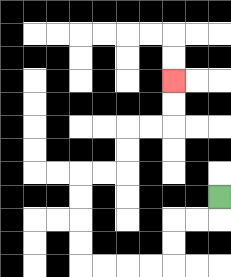{'start': '[9, 8]', 'end': '[7, 3]', 'path_directions': 'D,L,L,D,D,L,L,L,L,U,U,U,U,R,R,U,U,R,R,U,U', 'path_coordinates': '[[9, 8], [9, 9], [8, 9], [7, 9], [7, 10], [7, 11], [6, 11], [5, 11], [4, 11], [3, 11], [3, 10], [3, 9], [3, 8], [3, 7], [4, 7], [5, 7], [5, 6], [5, 5], [6, 5], [7, 5], [7, 4], [7, 3]]'}